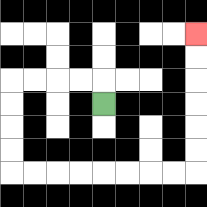{'start': '[4, 4]', 'end': '[8, 1]', 'path_directions': 'U,L,L,L,L,D,D,D,D,R,R,R,R,R,R,R,R,U,U,U,U,U,U', 'path_coordinates': '[[4, 4], [4, 3], [3, 3], [2, 3], [1, 3], [0, 3], [0, 4], [0, 5], [0, 6], [0, 7], [1, 7], [2, 7], [3, 7], [4, 7], [5, 7], [6, 7], [7, 7], [8, 7], [8, 6], [8, 5], [8, 4], [8, 3], [8, 2], [8, 1]]'}